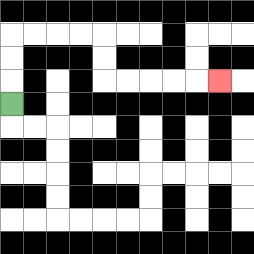{'start': '[0, 4]', 'end': '[9, 3]', 'path_directions': 'U,U,U,R,R,R,R,D,D,R,R,R,R,R', 'path_coordinates': '[[0, 4], [0, 3], [0, 2], [0, 1], [1, 1], [2, 1], [3, 1], [4, 1], [4, 2], [4, 3], [5, 3], [6, 3], [7, 3], [8, 3], [9, 3]]'}